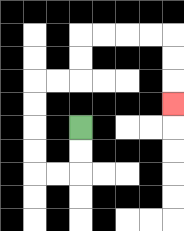{'start': '[3, 5]', 'end': '[7, 4]', 'path_directions': 'D,D,L,L,U,U,U,U,R,R,U,U,R,R,R,R,D,D,D', 'path_coordinates': '[[3, 5], [3, 6], [3, 7], [2, 7], [1, 7], [1, 6], [1, 5], [1, 4], [1, 3], [2, 3], [3, 3], [3, 2], [3, 1], [4, 1], [5, 1], [6, 1], [7, 1], [7, 2], [7, 3], [7, 4]]'}